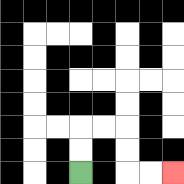{'start': '[3, 7]', 'end': '[7, 7]', 'path_directions': 'U,U,R,R,D,D,R,R', 'path_coordinates': '[[3, 7], [3, 6], [3, 5], [4, 5], [5, 5], [5, 6], [5, 7], [6, 7], [7, 7]]'}